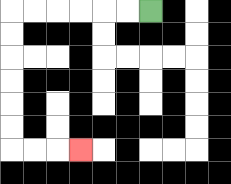{'start': '[6, 0]', 'end': '[3, 6]', 'path_directions': 'L,L,L,L,L,L,D,D,D,D,D,D,R,R,R', 'path_coordinates': '[[6, 0], [5, 0], [4, 0], [3, 0], [2, 0], [1, 0], [0, 0], [0, 1], [0, 2], [0, 3], [0, 4], [0, 5], [0, 6], [1, 6], [2, 6], [3, 6]]'}